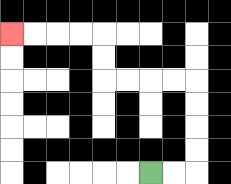{'start': '[6, 7]', 'end': '[0, 1]', 'path_directions': 'R,R,U,U,U,U,L,L,L,L,U,U,L,L,L,L', 'path_coordinates': '[[6, 7], [7, 7], [8, 7], [8, 6], [8, 5], [8, 4], [8, 3], [7, 3], [6, 3], [5, 3], [4, 3], [4, 2], [4, 1], [3, 1], [2, 1], [1, 1], [0, 1]]'}